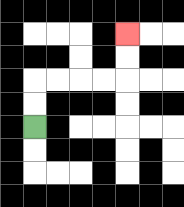{'start': '[1, 5]', 'end': '[5, 1]', 'path_directions': 'U,U,R,R,R,R,U,U', 'path_coordinates': '[[1, 5], [1, 4], [1, 3], [2, 3], [3, 3], [4, 3], [5, 3], [5, 2], [5, 1]]'}